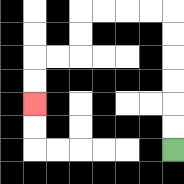{'start': '[7, 6]', 'end': '[1, 4]', 'path_directions': 'U,U,U,U,U,U,L,L,L,L,D,D,L,L,D,D', 'path_coordinates': '[[7, 6], [7, 5], [7, 4], [7, 3], [7, 2], [7, 1], [7, 0], [6, 0], [5, 0], [4, 0], [3, 0], [3, 1], [3, 2], [2, 2], [1, 2], [1, 3], [1, 4]]'}